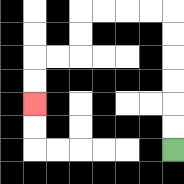{'start': '[7, 6]', 'end': '[1, 4]', 'path_directions': 'U,U,U,U,U,U,L,L,L,L,D,D,L,L,D,D', 'path_coordinates': '[[7, 6], [7, 5], [7, 4], [7, 3], [7, 2], [7, 1], [7, 0], [6, 0], [5, 0], [4, 0], [3, 0], [3, 1], [3, 2], [2, 2], [1, 2], [1, 3], [1, 4]]'}